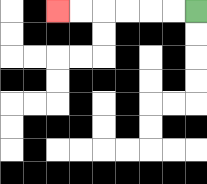{'start': '[8, 0]', 'end': '[2, 0]', 'path_directions': 'L,L,L,L,L,L', 'path_coordinates': '[[8, 0], [7, 0], [6, 0], [5, 0], [4, 0], [3, 0], [2, 0]]'}